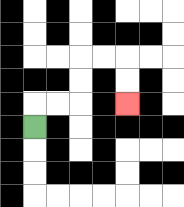{'start': '[1, 5]', 'end': '[5, 4]', 'path_directions': 'U,R,R,U,U,R,R,D,D', 'path_coordinates': '[[1, 5], [1, 4], [2, 4], [3, 4], [3, 3], [3, 2], [4, 2], [5, 2], [5, 3], [5, 4]]'}